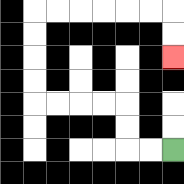{'start': '[7, 6]', 'end': '[7, 2]', 'path_directions': 'L,L,U,U,L,L,L,L,U,U,U,U,R,R,R,R,R,R,D,D', 'path_coordinates': '[[7, 6], [6, 6], [5, 6], [5, 5], [5, 4], [4, 4], [3, 4], [2, 4], [1, 4], [1, 3], [1, 2], [1, 1], [1, 0], [2, 0], [3, 0], [4, 0], [5, 0], [6, 0], [7, 0], [7, 1], [7, 2]]'}